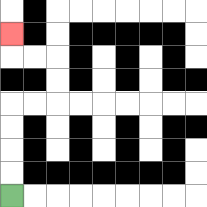{'start': '[0, 8]', 'end': '[0, 1]', 'path_directions': 'U,U,U,U,R,R,U,U,L,L,U', 'path_coordinates': '[[0, 8], [0, 7], [0, 6], [0, 5], [0, 4], [1, 4], [2, 4], [2, 3], [2, 2], [1, 2], [0, 2], [0, 1]]'}